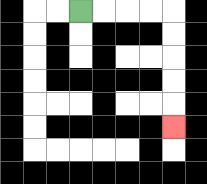{'start': '[3, 0]', 'end': '[7, 5]', 'path_directions': 'R,R,R,R,D,D,D,D,D', 'path_coordinates': '[[3, 0], [4, 0], [5, 0], [6, 0], [7, 0], [7, 1], [7, 2], [7, 3], [7, 4], [7, 5]]'}